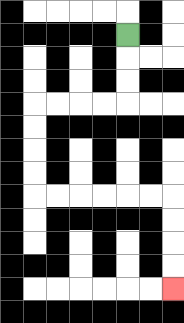{'start': '[5, 1]', 'end': '[7, 12]', 'path_directions': 'D,D,D,L,L,L,L,D,D,D,D,R,R,R,R,R,R,D,D,D,D', 'path_coordinates': '[[5, 1], [5, 2], [5, 3], [5, 4], [4, 4], [3, 4], [2, 4], [1, 4], [1, 5], [1, 6], [1, 7], [1, 8], [2, 8], [3, 8], [4, 8], [5, 8], [6, 8], [7, 8], [7, 9], [7, 10], [7, 11], [7, 12]]'}